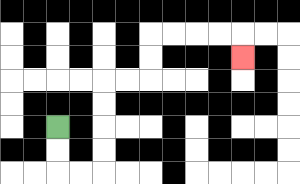{'start': '[2, 5]', 'end': '[10, 2]', 'path_directions': 'D,D,R,R,U,U,U,U,R,R,U,U,R,R,R,R,D', 'path_coordinates': '[[2, 5], [2, 6], [2, 7], [3, 7], [4, 7], [4, 6], [4, 5], [4, 4], [4, 3], [5, 3], [6, 3], [6, 2], [6, 1], [7, 1], [8, 1], [9, 1], [10, 1], [10, 2]]'}